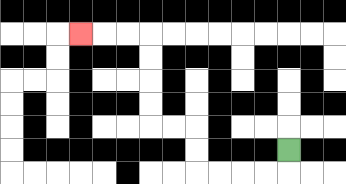{'start': '[12, 6]', 'end': '[3, 1]', 'path_directions': 'D,L,L,L,L,U,U,L,L,U,U,U,U,L,L,L', 'path_coordinates': '[[12, 6], [12, 7], [11, 7], [10, 7], [9, 7], [8, 7], [8, 6], [8, 5], [7, 5], [6, 5], [6, 4], [6, 3], [6, 2], [6, 1], [5, 1], [4, 1], [3, 1]]'}